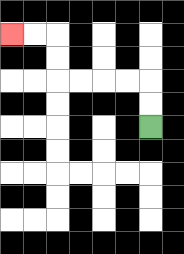{'start': '[6, 5]', 'end': '[0, 1]', 'path_directions': 'U,U,L,L,L,L,U,U,L,L', 'path_coordinates': '[[6, 5], [6, 4], [6, 3], [5, 3], [4, 3], [3, 3], [2, 3], [2, 2], [2, 1], [1, 1], [0, 1]]'}